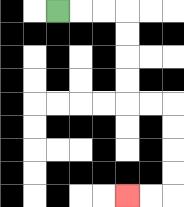{'start': '[2, 0]', 'end': '[5, 8]', 'path_directions': 'R,R,R,D,D,D,D,R,R,D,D,D,D,L,L', 'path_coordinates': '[[2, 0], [3, 0], [4, 0], [5, 0], [5, 1], [5, 2], [5, 3], [5, 4], [6, 4], [7, 4], [7, 5], [7, 6], [7, 7], [7, 8], [6, 8], [5, 8]]'}